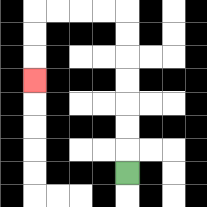{'start': '[5, 7]', 'end': '[1, 3]', 'path_directions': 'U,U,U,U,U,U,U,L,L,L,L,D,D,D', 'path_coordinates': '[[5, 7], [5, 6], [5, 5], [5, 4], [5, 3], [5, 2], [5, 1], [5, 0], [4, 0], [3, 0], [2, 0], [1, 0], [1, 1], [1, 2], [1, 3]]'}